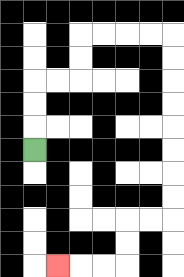{'start': '[1, 6]', 'end': '[2, 11]', 'path_directions': 'U,U,U,R,R,U,U,R,R,R,R,D,D,D,D,D,D,D,D,L,L,D,D,L,L,L', 'path_coordinates': '[[1, 6], [1, 5], [1, 4], [1, 3], [2, 3], [3, 3], [3, 2], [3, 1], [4, 1], [5, 1], [6, 1], [7, 1], [7, 2], [7, 3], [7, 4], [7, 5], [7, 6], [7, 7], [7, 8], [7, 9], [6, 9], [5, 9], [5, 10], [5, 11], [4, 11], [3, 11], [2, 11]]'}